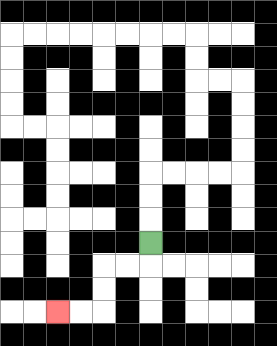{'start': '[6, 10]', 'end': '[2, 13]', 'path_directions': 'D,L,L,D,D,L,L', 'path_coordinates': '[[6, 10], [6, 11], [5, 11], [4, 11], [4, 12], [4, 13], [3, 13], [2, 13]]'}